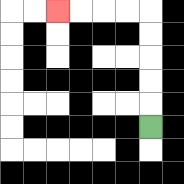{'start': '[6, 5]', 'end': '[2, 0]', 'path_directions': 'U,U,U,U,U,L,L,L,L', 'path_coordinates': '[[6, 5], [6, 4], [6, 3], [6, 2], [6, 1], [6, 0], [5, 0], [4, 0], [3, 0], [2, 0]]'}